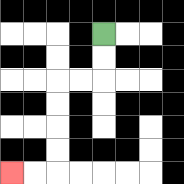{'start': '[4, 1]', 'end': '[0, 7]', 'path_directions': 'D,D,L,L,D,D,D,D,L,L', 'path_coordinates': '[[4, 1], [4, 2], [4, 3], [3, 3], [2, 3], [2, 4], [2, 5], [2, 6], [2, 7], [1, 7], [0, 7]]'}